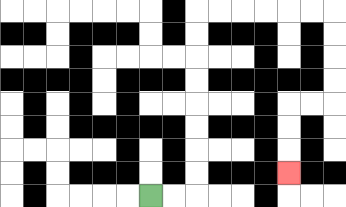{'start': '[6, 8]', 'end': '[12, 7]', 'path_directions': 'R,R,U,U,U,U,U,U,U,U,R,R,R,R,R,R,D,D,D,D,L,L,D,D,D', 'path_coordinates': '[[6, 8], [7, 8], [8, 8], [8, 7], [8, 6], [8, 5], [8, 4], [8, 3], [8, 2], [8, 1], [8, 0], [9, 0], [10, 0], [11, 0], [12, 0], [13, 0], [14, 0], [14, 1], [14, 2], [14, 3], [14, 4], [13, 4], [12, 4], [12, 5], [12, 6], [12, 7]]'}